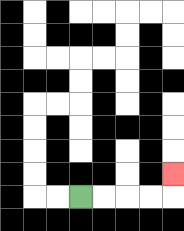{'start': '[3, 8]', 'end': '[7, 7]', 'path_directions': 'R,R,R,R,U', 'path_coordinates': '[[3, 8], [4, 8], [5, 8], [6, 8], [7, 8], [7, 7]]'}